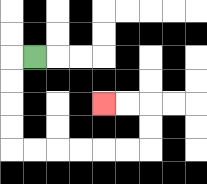{'start': '[1, 2]', 'end': '[4, 4]', 'path_directions': 'L,D,D,D,D,R,R,R,R,R,R,U,U,L,L', 'path_coordinates': '[[1, 2], [0, 2], [0, 3], [0, 4], [0, 5], [0, 6], [1, 6], [2, 6], [3, 6], [4, 6], [5, 6], [6, 6], [6, 5], [6, 4], [5, 4], [4, 4]]'}